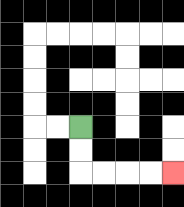{'start': '[3, 5]', 'end': '[7, 7]', 'path_directions': 'D,D,R,R,R,R', 'path_coordinates': '[[3, 5], [3, 6], [3, 7], [4, 7], [5, 7], [6, 7], [7, 7]]'}